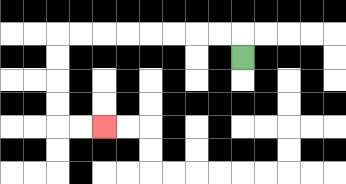{'start': '[10, 2]', 'end': '[4, 5]', 'path_directions': 'U,L,L,L,L,L,L,L,L,D,D,D,D,R,R', 'path_coordinates': '[[10, 2], [10, 1], [9, 1], [8, 1], [7, 1], [6, 1], [5, 1], [4, 1], [3, 1], [2, 1], [2, 2], [2, 3], [2, 4], [2, 5], [3, 5], [4, 5]]'}